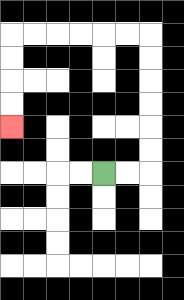{'start': '[4, 7]', 'end': '[0, 5]', 'path_directions': 'R,R,U,U,U,U,U,U,L,L,L,L,L,L,D,D,D,D', 'path_coordinates': '[[4, 7], [5, 7], [6, 7], [6, 6], [6, 5], [6, 4], [6, 3], [6, 2], [6, 1], [5, 1], [4, 1], [3, 1], [2, 1], [1, 1], [0, 1], [0, 2], [0, 3], [0, 4], [0, 5]]'}